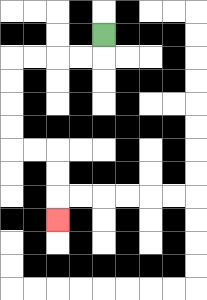{'start': '[4, 1]', 'end': '[2, 9]', 'path_directions': 'D,L,L,L,L,D,D,D,D,R,R,D,D,D', 'path_coordinates': '[[4, 1], [4, 2], [3, 2], [2, 2], [1, 2], [0, 2], [0, 3], [0, 4], [0, 5], [0, 6], [1, 6], [2, 6], [2, 7], [2, 8], [2, 9]]'}